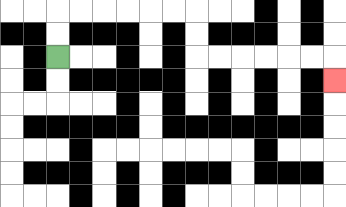{'start': '[2, 2]', 'end': '[14, 3]', 'path_directions': 'U,U,R,R,R,R,R,R,D,D,R,R,R,R,R,R,D', 'path_coordinates': '[[2, 2], [2, 1], [2, 0], [3, 0], [4, 0], [5, 0], [6, 0], [7, 0], [8, 0], [8, 1], [8, 2], [9, 2], [10, 2], [11, 2], [12, 2], [13, 2], [14, 2], [14, 3]]'}